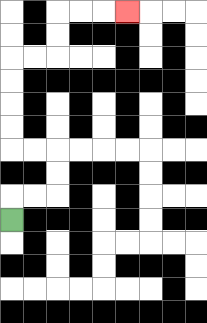{'start': '[0, 9]', 'end': '[5, 0]', 'path_directions': 'U,R,R,U,U,L,L,U,U,U,U,R,R,U,U,R,R,R', 'path_coordinates': '[[0, 9], [0, 8], [1, 8], [2, 8], [2, 7], [2, 6], [1, 6], [0, 6], [0, 5], [0, 4], [0, 3], [0, 2], [1, 2], [2, 2], [2, 1], [2, 0], [3, 0], [4, 0], [5, 0]]'}